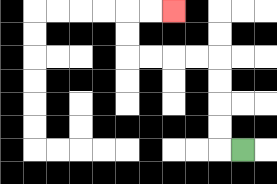{'start': '[10, 6]', 'end': '[7, 0]', 'path_directions': 'L,U,U,U,U,L,L,L,L,U,U,R,R', 'path_coordinates': '[[10, 6], [9, 6], [9, 5], [9, 4], [9, 3], [9, 2], [8, 2], [7, 2], [6, 2], [5, 2], [5, 1], [5, 0], [6, 0], [7, 0]]'}